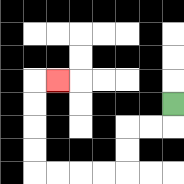{'start': '[7, 4]', 'end': '[2, 3]', 'path_directions': 'D,L,L,D,D,L,L,L,L,U,U,U,U,R', 'path_coordinates': '[[7, 4], [7, 5], [6, 5], [5, 5], [5, 6], [5, 7], [4, 7], [3, 7], [2, 7], [1, 7], [1, 6], [1, 5], [1, 4], [1, 3], [2, 3]]'}